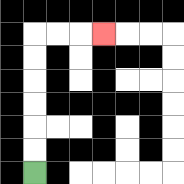{'start': '[1, 7]', 'end': '[4, 1]', 'path_directions': 'U,U,U,U,U,U,R,R,R', 'path_coordinates': '[[1, 7], [1, 6], [1, 5], [1, 4], [1, 3], [1, 2], [1, 1], [2, 1], [3, 1], [4, 1]]'}